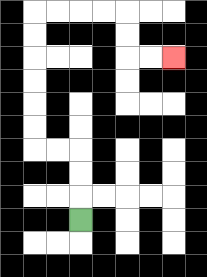{'start': '[3, 9]', 'end': '[7, 2]', 'path_directions': 'U,U,U,L,L,U,U,U,U,U,U,R,R,R,R,D,D,R,R', 'path_coordinates': '[[3, 9], [3, 8], [3, 7], [3, 6], [2, 6], [1, 6], [1, 5], [1, 4], [1, 3], [1, 2], [1, 1], [1, 0], [2, 0], [3, 0], [4, 0], [5, 0], [5, 1], [5, 2], [6, 2], [7, 2]]'}